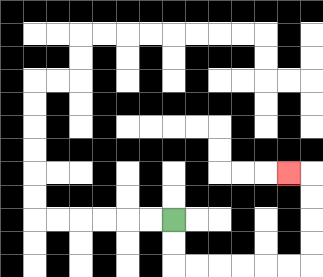{'start': '[7, 9]', 'end': '[12, 7]', 'path_directions': 'D,D,R,R,R,R,R,R,U,U,U,U,L', 'path_coordinates': '[[7, 9], [7, 10], [7, 11], [8, 11], [9, 11], [10, 11], [11, 11], [12, 11], [13, 11], [13, 10], [13, 9], [13, 8], [13, 7], [12, 7]]'}